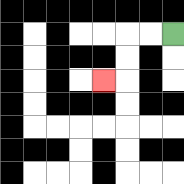{'start': '[7, 1]', 'end': '[4, 3]', 'path_directions': 'L,L,D,D,L', 'path_coordinates': '[[7, 1], [6, 1], [5, 1], [5, 2], [5, 3], [4, 3]]'}